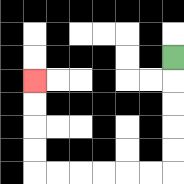{'start': '[7, 2]', 'end': '[1, 3]', 'path_directions': 'D,D,D,D,D,L,L,L,L,L,L,U,U,U,U', 'path_coordinates': '[[7, 2], [7, 3], [7, 4], [7, 5], [7, 6], [7, 7], [6, 7], [5, 7], [4, 7], [3, 7], [2, 7], [1, 7], [1, 6], [1, 5], [1, 4], [1, 3]]'}